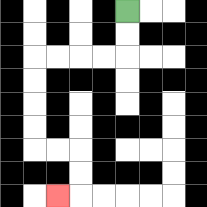{'start': '[5, 0]', 'end': '[2, 8]', 'path_directions': 'D,D,L,L,L,L,D,D,D,D,R,R,D,D,L', 'path_coordinates': '[[5, 0], [5, 1], [5, 2], [4, 2], [3, 2], [2, 2], [1, 2], [1, 3], [1, 4], [1, 5], [1, 6], [2, 6], [3, 6], [3, 7], [3, 8], [2, 8]]'}